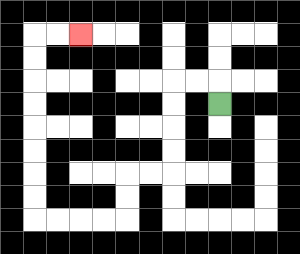{'start': '[9, 4]', 'end': '[3, 1]', 'path_directions': 'U,L,L,D,D,D,D,L,L,D,D,L,L,L,L,U,U,U,U,U,U,U,U,R,R', 'path_coordinates': '[[9, 4], [9, 3], [8, 3], [7, 3], [7, 4], [7, 5], [7, 6], [7, 7], [6, 7], [5, 7], [5, 8], [5, 9], [4, 9], [3, 9], [2, 9], [1, 9], [1, 8], [1, 7], [1, 6], [1, 5], [1, 4], [1, 3], [1, 2], [1, 1], [2, 1], [3, 1]]'}